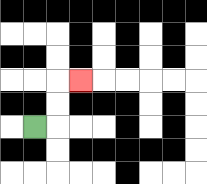{'start': '[1, 5]', 'end': '[3, 3]', 'path_directions': 'R,U,U,R', 'path_coordinates': '[[1, 5], [2, 5], [2, 4], [2, 3], [3, 3]]'}